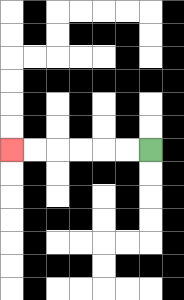{'start': '[6, 6]', 'end': '[0, 6]', 'path_directions': 'L,L,L,L,L,L', 'path_coordinates': '[[6, 6], [5, 6], [4, 6], [3, 6], [2, 6], [1, 6], [0, 6]]'}